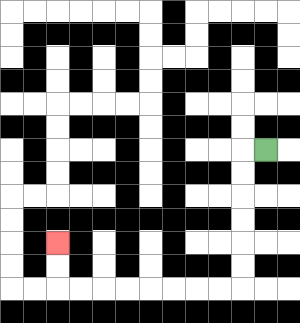{'start': '[11, 6]', 'end': '[2, 10]', 'path_directions': 'L,D,D,D,D,D,D,L,L,L,L,L,L,L,L,U,U', 'path_coordinates': '[[11, 6], [10, 6], [10, 7], [10, 8], [10, 9], [10, 10], [10, 11], [10, 12], [9, 12], [8, 12], [7, 12], [6, 12], [5, 12], [4, 12], [3, 12], [2, 12], [2, 11], [2, 10]]'}